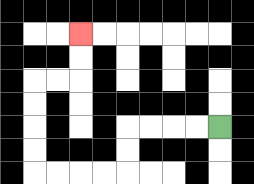{'start': '[9, 5]', 'end': '[3, 1]', 'path_directions': 'L,L,L,L,D,D,L,L,L,L,U,U,U,U,R,R,U,U', 'path_coordinates': '[[9, 5], [8, 5], [7, 5], [6, 5], [5, 5], [5, 6], [5, 7], [4, 7], [3, 7], [2, 7], [1, 7], [1, 6], [1, 5], [1, 4], [1, 3], [2, 3], [3, 3], [3, 2], [3, 1]]'}